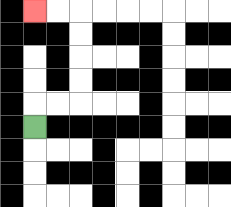{'start': '[1, 5]', 'end': '[1, 0]', 'path_directions': 'U,R,R,U,U,U,U,L,L', 'path_coordinates': '[[1, 5], [1, 4], [2, 4], [3, 4], [3, 3], [3, 2], [3, 1], [3, 0], [2, 0], [1, 0]]'}